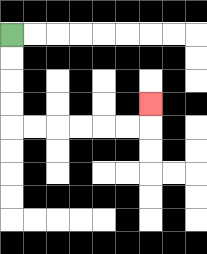{'start': '[0, 1]', 'end': '[6, 4]', 'path_directions': 'D,D,D,D,R,R,R,R,R,R,U', 'path_coordinates': '[[0, 1], [0, 2], [0, 3], [0, 4], [0, 5], [1, 5], [2, 5], [3, 5], [4, 5], [5, 5], [6, 5], [6, 4]]'}